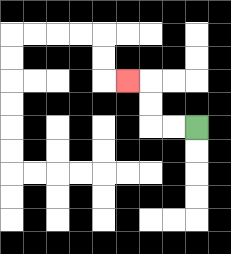{'start': '[8, 5]', 'end': '[5, 3]', 'path_directions': 'L,L,U,U,L', 'path_coordinates': '[[8, 5], [7, 5], [6, 5], [6, 4], [6, 3], [5, 3]]'}